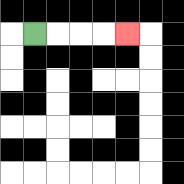{'start': '[1, 1]', 'end': '[5, 1]', 'path_directions': 'R,R,R,R', 'path_coordinates': '[[1, 1], [2, 1], [3, 1], [4, 1], [5, 1]]'}